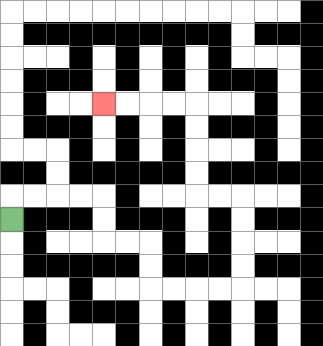{'start': '[0, 9]', 'end': '[4, 4]', 'path_directions': 'U,R,R,R,R,D,D,R,R,D,D,R,R,R,R,U,U,U,U,L,L,U,U,U,U,L,L,L,L', 'path_coordinates': '[[0, 9], [0, 8], [1, 8], [2, 8], [3, 8], [4, 8], [4, 9], [4, 10], [5, 10], [6, 10], [6, 11], [6, 12], [7, 12], [8, 12], [9, 12], [10, 12], [10, 11], [10, 10], [10, 9], [10, 8], [9, 8], [8, 8], [8, 7], [8, 6], [8, 5], [8, 4], [7, 4], [6, 4], [5, 4], [4, 4]]'}